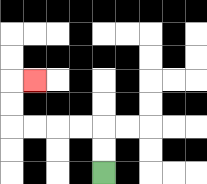{'start': '[4, 7]', 'end': '[1, 3]', 'path_directions': 'U,U,L,L,L,L,U,U,R', 'path_coordinates': '[[4, 7], [4, 6], [4, 5], [3, 5], [2, 5], [1, 5], [0, 5], [0, 4], [0, 3], [1, 3]]'}